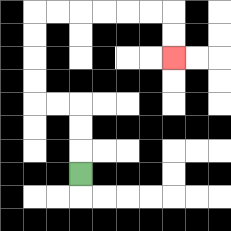{'start': '[3, 7]', 'end': '[7, 2]', 'path_directions': 'U,U,U,L,L,U,U,U,U,R,R,R,R,R,R,D,D', 'path_coordinates': '[[3, 7], [3, 6], [3, 5], [3, 4], [2, 4], [1, 4], [1, 3], [1, 2], [1, 1], [1, 0], [2, 0], [3, 0], [4, 0], [5, 0], [6, 0], [7, 0], [7, 1], [7, 2]]'}